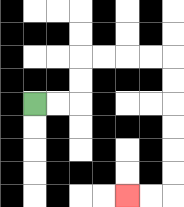{'start': '[1, 4]', 'end': '[5, 8]', 'path_directions': 'R,R,U,U,R,R,R,R,D,D,D,D,D,D,L,L', 'path_coordinates': '[[1, 4], [2, 4], [3, 4], [3, 3], [3, 2], [4, 2], [5, 2], [6, 2], [7, 2], [7, 3], [7, 4], [7, 5], [7, 6], [7, 7], [7, 8], [6, 8], [5, 8]]'}